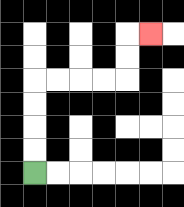{'start': '[1, 7]', 'end': '[6, 1]', 'path_directions': 'U,U,U,U,R,R,R,R,U,U,R', 'path_coordinates': '[[1, 7], [1, 6], [1, 5], [1, 4], [1, 3], [2, 3], [3, 3], [4, 3], [5, 3], [5, 2], [5, 1], [6, 1]]'}